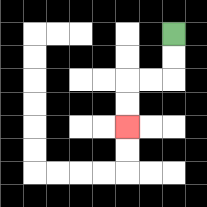{'start': '[7, 1]', 'end': '[5, 5]', 'path_directions': 'D,D,L,L,D,D', 'path_coordinates': '[[7, 1], [7, 2], [7, 3], [6, 3], [5, 3], [5, 4], [5, 5]]'}